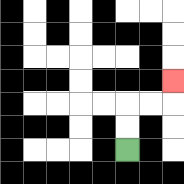{'start': '[5, 6]', 'end': '[7, 3]', 'path_directions': 'U,U,R,R,U', 'path_coordinates': '[[5, 6], [5, 5], [5, 4], [6, 4], [7, 4], [7, 3]]'}